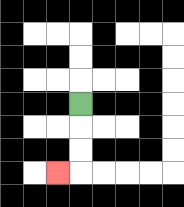{'start': '[3, 4]', 'end': '[2, 7]', 'path_directions': 'D,D,D,L', 'path_coordinates': '[[3, 4], [3, 5], [3, 6], [3, 7], [2, 7]]'}